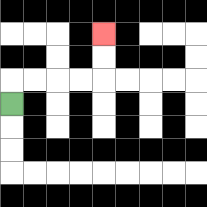{'start': '[0, 4]', 'end': '[4, 1]', 'path_directions': 'U,R,R,R,R,U,U', 'path_coordinates': '[[0, 4], [0, 3], [1, 3], [2, 3], [3, 3], [4, 3], [4, 2], [4, 1]]'}